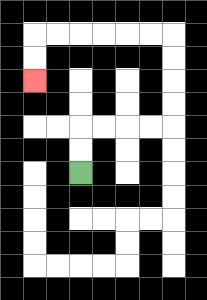{'start': '[3, 7]', 'end': '[1, 3]', 'path_directions': 'U,U,R,R,R,R,U,U,U,U,L,L,L,L,L,L,D,D', 'path_coordinates': '[[3, 7], [3, 6], [3, 5], [4, 5], [5, 5], [6, 5], [7, 5], [7, 4], [7, 3], [7, 2], [7, 1], [6, 1], [5, 1], [4, 1], [3, 1], [2, 1], [1, 1], [1, 2], [1, 3]]'}